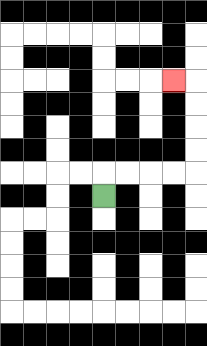{'start': '[4, 8]', 'end': '[7, 3]', 'path_directions': 'U,R,R,R,R,U,U,U,U,L', 'path_coordinates': '[[4, 8], [4, 7], [5, 7], [6, 7], [7, 7], [8, 7], [8, 6], [8, 5], [8, 4], [8, 3], [7, 3]]'}